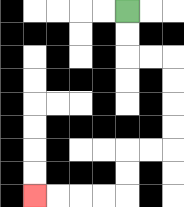{'start': '[5, 0]', 'end': '[1, 8]', 'path_directions': 'D,D,R,R,D,D,D,D,L,L,D,D,L,L,L,L', 'path_coordinates': '[[5, 0], [5, 1], [5, 2], [6, 2], [7, 2], [7, 3], [7, 4], [7, 5], [7, 6], [6, 6], [5, 6], [5, 7], [5, 8], [4, 8], [3, 8], [2, 8], [1, 8]]'}